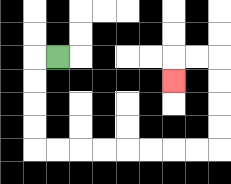{'start': '[2, 2]', 'end': '[7, 3]', 'path_directions': 'L,D,D,D,D,R,R,R,R,R,R,R,R,U,U,U,U,L,L,D', 'path_coordinates': '[[2, 2], [1, 2], [1, 3], [1, 4], [1, 5], [1, 6], [2, 6], [3, 6], [4, 6], [5, 6], [6, 6], [7, 6], [8, 6], [9, 6], [9, 5], [9, 4], [9, 3], [9, 2], [8, 2], [7, 2], [7, 3]]'}